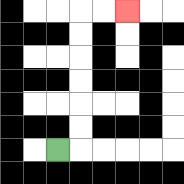{'start': '[2, 6]', 'end': '[5, 0]', 'path_directions': 'R,U,U,U,U,U,U,R,R', 'path_coordinates': '[[2, 6], [3, 6], [3, 5], [3, 4], [3, 3], [3, 2], [3, 1], [3, 0], [4, 0], [5, 0]]'}